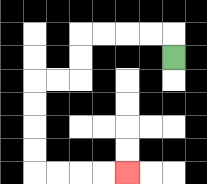{'start': '[7, 2]', 'end': '[5, 7]', 'path_directions': 'U,L,L,L,L,D,D,L,L,D,D,D,D,R,R,R,R', 'path_coordinates': '[[7, 2], [7, 1], [6, 1], [5, 1], [4, 1], [3, 1], [3, 2], [3, 3], [2, 3], [1, 3], [1, 4], [1, 5], [1, 6], [1, 7], [2, 7], [3, 7], [4, 7], [5, 7]]'}